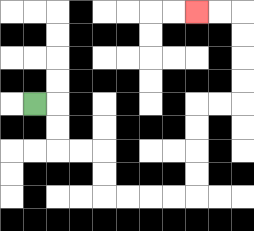{'start': '[1, 4]', 'end': '[8, 0]', 'path_directions': 'R,D,D,R,R,D,D,R,R,R,R,U,U,U,U,R,R,U,U,U,U,L,L', 'path_coordinates': '[[1, 4], [2, 4], [2, 5], [2, 6], [3, 6], [4, 6], [4, 7], [4, 8], [5, 8], [6, 8], [7, 8], [8, 8], [8, 7], [8, 6], [8, 5], [8, 4], [9, 4], [10, 4], [10, 3], [10, 2], [10, 1], [10, 0], [9, 0], [8, 0]]'}